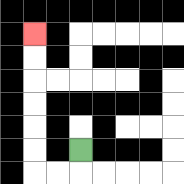{'start': '[3, 6]', 'end': '[1, 1]', 'path_directions': 'D,L,L,U,U,U,U,U,U', 'path_coordinates': '[[3, 6], [3, 7], [2, 7], [1, 7], [1, 6], [1, 5], [1, 4], [1, 3], [1, 2], [1, 1]]'}